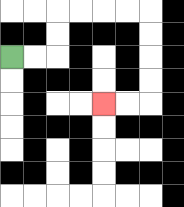{'start': '[0, 2]', 'end': '[4, 4]', 'path_directions': 'R,R,U,U,R,R,R,R,D,D,D,D,L,L', 'path_coordinates': '[[0, 2], [1, 2], [2, 2], [2, 1], [2, 0], [3, 0], [4, 0], [5, 0], [6, 0], [6, 1], [6, 2], [6, 3], [6, 4], [5, 4], [4, 4]]'}